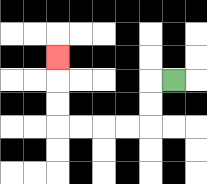{'start': '[7, 3]', 'end': '[2, 2]', 'path_directions': 'L,D,D,L,L,L,L,U,U,U', 'path_coordinates': '[[7, 3], [6, 3], [6, 4], [6, 5], [5, 5], [4, 5], [3, 5], [2, 5], [2, 4], [2, 3], [2, 2]]'}